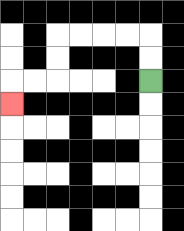{'start': '[6, 3]', 'end': '[0, 4]', 'path_directions': 'U,U,L,L,L,L,D,D,L,L,D', 'path_coordinates': '[[6, 3], [6, 2], [6, 1], [5, 1], [4, 1], [3, 1], [2, 1], [2, 2], [2, 3], [1, 3], [0, 3], [0, 4]]'}